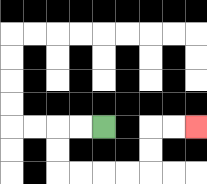{'start': '[4, 5]', 'end': '[8, 5]', 'path_directions': 'L,L,D,D,R,R,R,R,U,U,R,R', 'path_coordinates': '[[4, 5], [3, 5], [2, 5], [2, 6], [2, 7], [3, 7], [4, 7], [5, 7], [6, 7], [6, 6], [6, 5], [7, 5], [8, 5]]'}